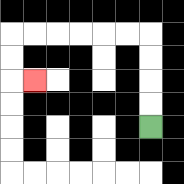{'start': '[6, 5]', 'end': '[1, 3]', 'path_directions': 'U,U,U,U,L,L,L,L,L,L,D,D,R', 'path_coordinates': '[[6, 5], [6, 4], [6, 3], [6, 2], [6, 1], [5, 1], [4, 1], [3, 1], [2, 1], [1, 1], [0, 1], [0, 2], [0, 3], [1, 3]]'}